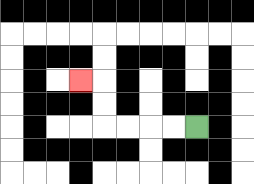{'start': '[8, 5]', 'end': '[3, 3]', 'path_directions': 'L,L,L,L,U,U,L', 'path_coordinates': '[[8, 5], [7, 5], [6, 5], [5, 5], [4, 5], [4, 4], [4, 3], [3, 3]]'}